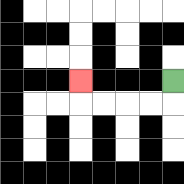{'start': '[7, 3]', 'end': '[3, 3]', 'path_directions': 'D,L,L,L,L,U', 'path_coordinates': '[[7, 3], [7, 4], [6, 4], [5, 4], [4, 4], [3, 4], [3, 3]]'}